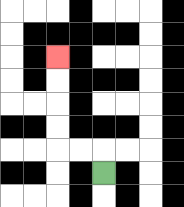{'start': '[4, 7]', 'end': '[2, 2]', 'path_directions': 'U,L,L,U,U,U,U', 'path_coordinates': '[[4, 7], [4, 6], [3, 6], [2, 6], [2, 5], [2, 4], [2, 3], [2, 2]]'}